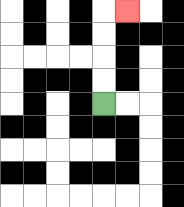{'start': '[4, 4]', 'end': '[5, 0]', 'path_directions': 'U,U,U,U,R', 'path_coordinates': '[[4, 4], [4, 3], [4, 2], [4, 1], [4, 0], [5, 0]]'}